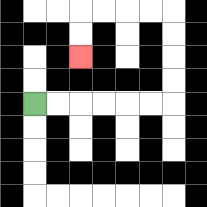{'start': '[1, 4]', 'end': '[3, 2]', 'path_directions': 'R,R,R,R,R,R,U,U,U,U,L,L,L,L,D,D', 'path_coordinates': '[[1, 4], [2, 4], [3, 4], [4, 4], [5, 4], [6, 4], [7, 4], [7, 3], [7, 2], [7, 1], [7, 0], [6, 0], [5, 0], [4, 0], [3, 0], [3, 1], [3, 2]]'}